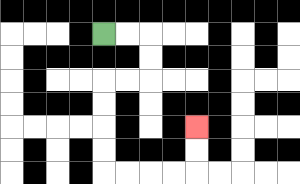{'start': '[4, 1]', 'end': '[8, 5]', 'path_directions': 'R,R,D,D,L,L,D,D,D,D,R,R,R,R,U,U', 'path_coordinates': '[[4, 1], [5, 1], [6, 1], [6, 2], [6, 3], [5, 3], [4, 3], [4, 4], [4, 5], [4, 6], [4, 7], [5, 7], [6, 7], [7, 7], [8, 7], [8, 6], [8, 5]]'}